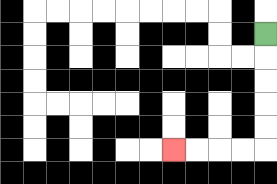{'start': '[11, 1]', 'end': '[7, 6]', 'path_directions': 'D,D,D,D,D,L,L,L,L', 'path_coordinates': '[[11, 1], [11, 2], [11, 3], [11, 4], [11, 5], [11, 6], [10, 6], [9, 6], [8, 6], [7, 6]]'}